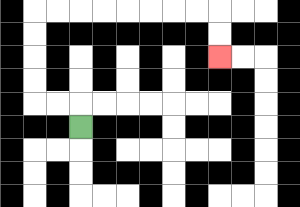{'start': '[3, 5]', 'end': '[9, 2]', 'path_directions': 'U,L,L,U,U,U,U,R,R,R,R,R,R,R,R,D,D', 'path_coordinates': '[[3, 5], [3, 4], [2, 4], [1, 4], [1, 3], [1, 2], [1, 1], [1, 0], [2, 0], [3, 0], [4, 0], [5, 0], [6, 0], [7, 0], [8, 0], [9, 0], [9, 1], [9, 2]]'}